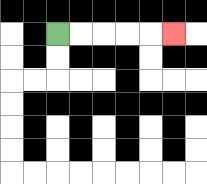{'start': '[2, 1]', 'end': '[7, 1]', 'path_directions': 'R,R,R,R,R', 'path_coordinates': '[[2, 1], [3, 1], [4, 1], [5, 1], [6, 1], [7, 1]]'}